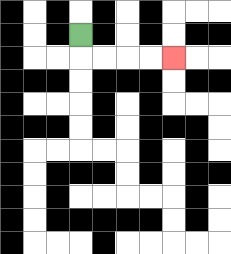{'start': '[3, 1]', 'end': '[7, 2]', 'path_directions': 'D,R,R,R,R', 'path_coordinates': '[[3, 1], [3, 2], [4, 2], [5, 2], [6, 2], [7, 2]]'}